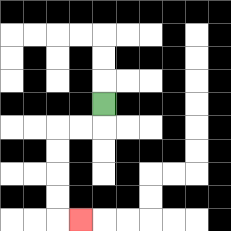{'start': '[4, 4]', 'end': '[3, 9]', 'path_directions': 'D,L,L,D,D,D,D,R', 'path_coordinates': '[[4, 4], [4, 5], [3, 5], [2, 5], [2, 6], [2, 7], [2, 8], [2, 9], [3, 9]]'}